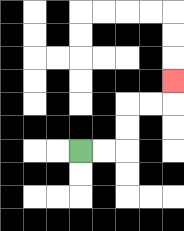{'start': '[3, 6]', 'end': '[7, 3]', 'path_directions': 'R,R,U,U,R,R,U', 'path_coordinates': '[[3, 6], [4, 6], [5, 6], [5, 5], [5, 4], [6, 4], [7, 4], [7, 3]]'}